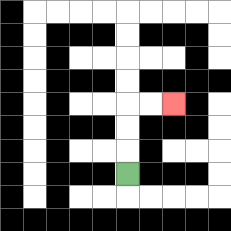{'start': '[5, 7]', 'end': '[7, 4]', 'path_directions': 'U,U,U,R,R', 'path_coordinates': '[[5, 7], [5, 6], [5, 5], [5, 4], [6, 4], [7, 4]]'}